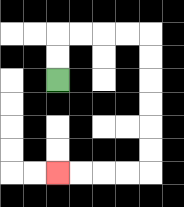{'start': '[2, 3]', 'end': '[2, 7]', 'path_directions': 'U,U,R,R,R,R,D,D,D,D,D,D,L,L,L,L', 'path_coordinates': '[[2, 3], [2, 2], [2, 1], [3, 1], [4, 1], [5, 1], [6, 1], [6, 2], [6, 3], [6, 4], [6, 5], [6, 6], [6, 7], [5, 7], [4, 7], [3, 7], [2, 7]]'}